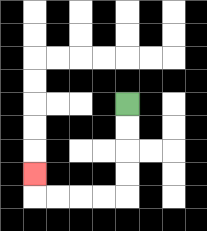{'start': '[5, 4]', 'end': '[1, 7]', 'path_directions': 'D,D,D,D,L,L,L,L,U', 'path_coordinates': '[[5, 4], [5, 5], [5, 6], [5, 7], [5, 8], [4, 8], [3, 8], [2, 8], [1, 8], [1, 7]]'}